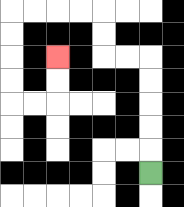{'start': '[6, 7]', 'end': '[2, 2]', 'path_directions': 'U,U,U,U,U,L,L,U,U,L,L,L,L,D,D,D,D,R,R,U,U', 'path_coordinates': '[[6, 7], [6, 6], [6, 5], [6, 4], [6, 3], [6, 2], [5, 2], [4, 2], [4, 1], [4, 0], [3, 0], [2, 0], [1, 0], [0, 0], [0, 1], [0, 2], [0, 3], [0, 4], [1, 4], [2, 4], [2, 3], [2, 2]]'}